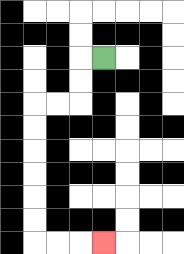{'start': '[4, 2]', 'end': '[4, 10]', 'path_directions': 'L,D,D,L,L,D,D,D,D,D,D,R,R,R', 'path_coordinates': '[[4, 2], [3, 2], [3, 3], [3, 4], [2, 4], [1, 4], [1, 5], [1, 6], [1, 7], [1, 8], [1, 9], [1, 10], [2, 10], [3, 10], [4, 10]]'}